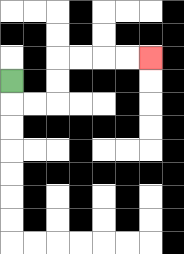{'start': '[0, 3]', 'end': '[6, 2]', 'path_directions': 'D,R,R,U,U,R,R,R,R', 'path_coordinates': '[[0, 3], [0, 4], [1, 4], [2, 4], [2, 3], [2, 2], [3, 2], [4, 2], [5, 2], [6, 2]]'}